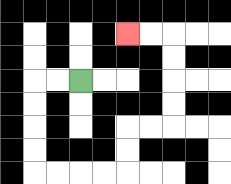{'start': '[3, 3]', 'end': '[5, 1]', 'path_directions': 'L,L,D,D,D,D,R,R,R,R,U,U,R,R,U,U,U,U,L,L', 'path_coordinates': '[[3, 3], [2, 3], [1, 3], [1, 4], [1, 5], [1, 6], [1, 7], [2, 7], [3, 7], [4, 7], [5, 7], [5, 6], [5, 5], [6, 5], [7, 5], [7, 4], [7, 3], [7, 2], [7, 1], [6, 1], [5, 1]]'}